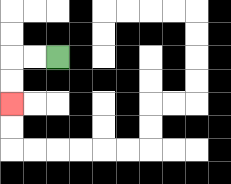{'start': '[2, 2]', 'end': '[0, 4]', 'path_directions': 'L,L,D,D', 'path_coordinates': '[[2, 2], [1, 2], [0, 2], [0, 3], [0, 4]]'}